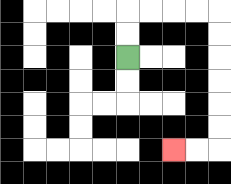{'start': '[5, 2]', 'end': '[7, 6]', 'path_directions': 'U,U,R,R,R,R,D,D,D,D,D,D,L,L', 'path_coordinates': '[[5, 2], [5, 1], [5, 0], [6, 0], [7, 0], [8, 0], [9, 0], [9, 1], [9, 2], [9, 3], [9, 4], [9, 5], [9, 6], [8, 6], [7, 6]]'}